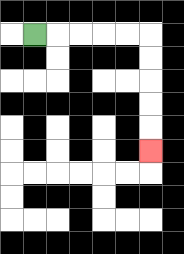{'start': '[1, 1]', 'end': '[6, 6]', 'path_directions': 'R,R,R,R,R,D,D,D,D,D', 'path_coordinates': '[[1, 1], [2, 1], [3, 1], [4, 1], [5, 1], [6, 1], [6, 2], [6, 3], [6, 4], [6, 5], [6, 6]]'}